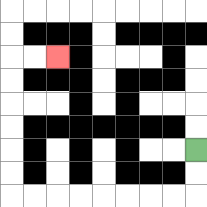{'start': '[8, 6]', 'end': '[2, 2]', 'path_directions': 'D,D,L,L,L,L,L,L,L,L,U,U,U,U,U,U,R,R', 'path_coordinates': '[[8, 6], [8, 7], [8, 8], [7, 8], [6, 8], [5, 8], [4, 8], [3, 8], [2, 8], [1, 8], [0, 8], [0, 7], [0, 6], [0, 5], [0, 4], [0, 3], [0, 2], [1, 2], [2, 2]]'}